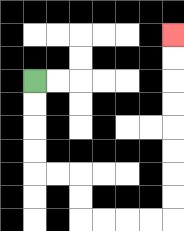{'start': '[1, 3]', 'end': '[7, 1]', 'path_directions': 'D,D,D,D,R,R,D,D,R,R,R,R,U,U,U,U,U,U,U,U', 'path_coordinates': '[[1, 3], [1, 4], [1, 5], [1, 6], [1, 7], [2, 7], [3, 7], [3, 8], [3, 9], [4, 9], [5, 9], [6, 9], [7, 9], [7, 8], [7, 7], [7, 6], [7, 5], [7, 4], [7, 3], [7, 2], [7, 1]]'}